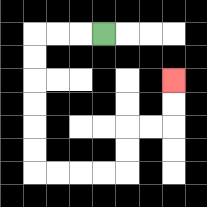{'start': '[4, 1]', 'end': '[7, 3]', 'path_directions': 'L,L,L,D,D,D,D,D,D,R,R,R,R,U,U,R,R,U,U', 'path_coordinates': '[[4, 1], [3, 1], [2, 1], [1, 1], [1, 2], [1, 3], [1, 4], [1, 5], [1, 6], [1, 7], [2, 7], [3, 7], [4, 7], [5, 7], [5, 6], [5, 5], [6, 5], [7, 5], [7, 4], [7, 3]]'}